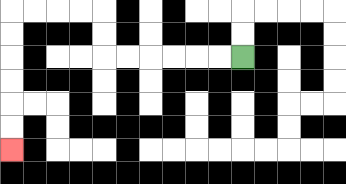{'start': '[10, 2]', 'end': '[0, 6]', 'path_directions': 'L,L,L,L,L,L,U,U,L,L,L,L,D,D,D,D,D,D', 'path_coordinates': '[[10, 2], [9, 2], [8, 2], [7, 2], [6, 2], [5, 2], [4, 2], [4, 1], [4, 0], [3, 0], [2, 0], [1, 0], [0, 0], [0, 1], [0, 2], [0, 3], [0, 4], [0, 5], [0, 6]]'}